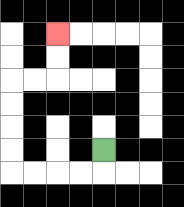{'start': '[4, 6]', 'end': '[2, 1]', 'path_directions': 'D,L,L,L,L,U,U,U,U,R,R,U,U', 'path_coordinates': '[[4, 6], [4, 7], [3, 7], [2, 7], [1, 7], [0, 7], [0, 6], [0, 5], [0, 4], [0, 3], [1, 3], [2, 3], [2, 2], [2, 1]]'}